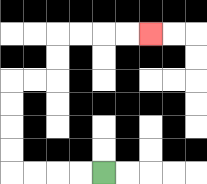{'start': '[4, 7]', 'end': '[6, 1]', 'path_directions': 'L,L,L,L,U,U,U,U,R,R,U,U,R,R,R,R', 'path_coordinates': '[[4, 7], [3, 7], [2, 7], [1, 7], [0, 7], [0, 6], [0, 5], [0, 4], [0, 3], [1, 3], [2, 3], [2, 2], [2, 1], [3, 1], [4, 1], [5, 1], [6, 1]]'}